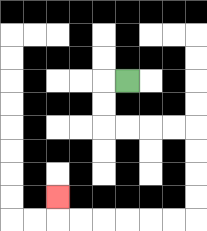{'start': '[5, 3]', 'end': '[2, 8]', 'path_directions': 'L,D,D,R,R,R,R,D,D,D,D,L,L,L,L,L,L,U', 'path_coordinates': '[[5, 3], [4, 3], [4, 4], [4, 5], [5, 5], [6, 5], [7, 5], [8, 5], [8, 6], [8, 7], [8, 8], [8, 9], [7, 9], [6, 9], [5, 9], [4, 9], [3, 9], [2, 9], [2, 8]]'}